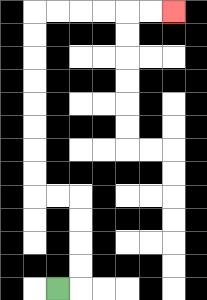{'start': '[2, 12]', 'end': '[7, 0]', 'path_directions': 'R,U,U,U,U,L,L,U,U,U,U,U,U,U,U,R,R,R,R,R,R', 'path_coordinates': '[[2, 12], [3, 12], [3, 11], [3, 10], [3, 9], [3, 8], [2, 8], [1, 8], [1, 7], [1, 6], [1, 5], [1, 4], [1, 3], [1, 2], [1, 1], [1, 0], [2, 0], [3, 0], [4, 0], [5, 0], [6, 0], [7, 0]]'}